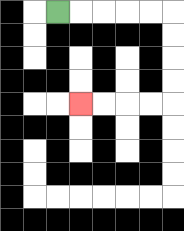{'start': '[2, 0]', 'end': '[3, 4]', 'path_directions': 'R,R,R,R,R,D,D,D,D,L,L,L,L', 'path_coordinates': '[[2, 0], [3, 0], [4, 0], [5, 0], [6, 0], [7, 0], [7, 1], [7, 2], [7, 3], [7, 4], [6, 4], [5, 4], [4, 4], [3, 4]]'}